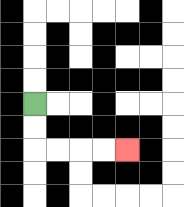{'start': '[1, 4]', 'end': '[5, 6]', 'path_directions': 'D,D,R,R,R,R', 'path_coordinates': '[[1, 4], [1, 5], [1, 6], [2, 6], [3, 6], [4, 6], [5, 6]]'}